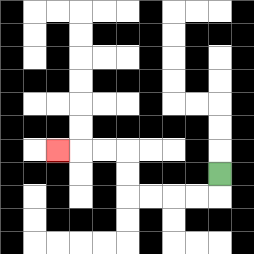{'start': '[9, 7]', 'end': '[2, 6]', 'path_directions': 'D,L,L,L,L,U,U,L,L,L', 'path_coordinates': '[[9, 7], [9, 8], [8, 8], [7, 8], [6, 8], [5, 8], [5, 7], [5, 6], [4, 6], [3, 6], [2, 6]]'}